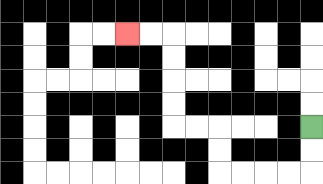{'start': '[13, 5]', 'end': '[5, 1]', 'path_directions': 'D,D,L,L,L,L,U,U,L,L,U,U,U,U,L,L', 'path_coordinates': '[[13, 5], [13, 6], [13, 7], [12, 7], [11, 7], [10, 7], [9, 7], [9, 6], [9, 5], [8, 5], [7, 5], [7, 4], [7, 3], [7, 2], [7, 1], [6, 1], [5, 1]]'}